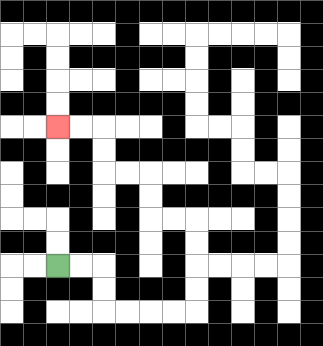{'start': '[2, 11]', 'end': '[2, 5]', 'path_directions': 'R,R,D,D,R,R,R,R,U,U,U,U,L,L,U,U,L,L,U,U,L,L', 'path_coordinates': '[[2, 11], [3, 11], [4, 11], [4, 12], [4, 13], [5, 13], [6, 13], [7, 13], [8, 13], [8, 12], [8, 11], [8, 10], [8, 9], [7, 9], [6, 9], [6, 8], [6, 7], [5, 7], [4, 7], [4, 6], [4, 5], [3, 5], [2, 5]]'}